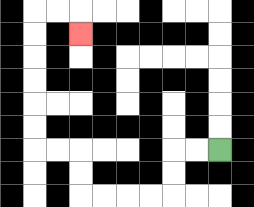{'start': '[9, 6]', 'end': '[3, 1]', 'path_directions': 'L,L,D,D,L,L,L,L,U,U,L,L,U,U,U,U,U,U,R,R,D', 'path_coordinates': '[[9, 6], [8, 6], [7, 6], [7, 7], [7, 8], [6, 8], [5, 8], [4, 8], [3, 8], [3, 7], [3, 6], [2, 6], [1, 6], [1, 5], [1, 4], [1, 3], [1, 2], [1, 1], [1, 0], [2, 0], [3, 0], [3, 1]]'}